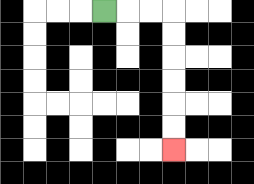{'start': '[4, 0]', 'end': '[7, 6]', 'path_directions': 'R,R,R,D,D,D,D,D,D', 'path_coordinates': '[[4, 0], [5, 0], [6, 0], [7, 0], [7, 1], [7, 2], [7, 3], [7, 4], [7, 5], [7, 6]]'}